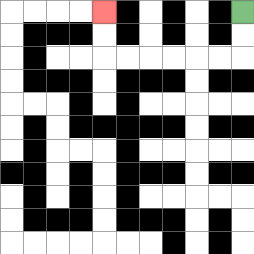{'start': '[10, 0]', 'end': '[4, 0]', 'path_directions': 'D,D,L,L,L,L,L,L,U,U', 'path_coordinates': '[[10, 0], [10, 1], [10, 2], [9, 2], [8, 2], [7, 2], [6, 2], [5, 2], [4, 2], [4, 1], [4, 0]]'}